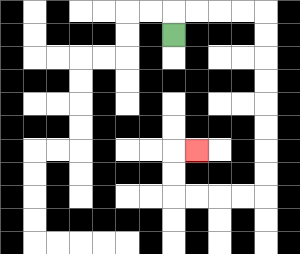{'start': '[7, 1]', 'end': '[8, 6]', 'path_directions': 'U,R,R,R,R,D,D,D,D,D,D,D,D,L,L,L,L,U,U,R', 'path_coordinates': '[[7, 1], [7, 0], [8, 0], [9, 0], [10, 0], [11, 0], [11, 1], [11, 2], [11, 3], [11, 4], [11, 5], [11, 6], [11, 7], [11, 8], [10, 8], [9, 8], [8, 8], [7, 8], [7, 7], [7, 6], [8, 6]]'}